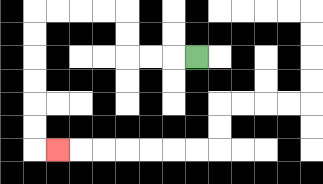{'start': '[8, 2]', 'end': '[2, 6]', 'path_directions': 'L,L,L,U,U,L,L,L,L,D,D,D,D,D,D,R', 'path_coordinates': '[[8, 2], [7, 2], [6, 2], [5, 2], [5, 1], [5, 0], [4, 0], [3, 0], [2, 0], [1, 0], [1, 1], [1, 2], [1, 3], [1, 4], [1, 5], [1, 6], [2, 6]]'}